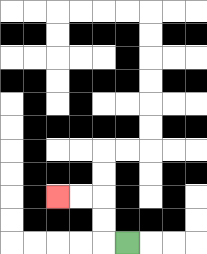{'start': '[5, 10]', 'end': '[2, 8]', 'path_directions': 'L,U,U,L,L', 'path_coordinates': '[[5, 10], [4, 10], [4, 9], [4, 8], [3, 8], [2, 8]]'}